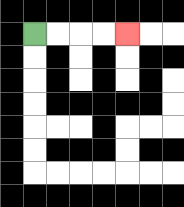{'start': '[1, 1]', 'end': '[5, 1]', 'path_directions': 'R,R,R,R', 'path_coordinates': '[[1, 1], [2, 1], [3, 1], [4, 1], [5, 1]]'}